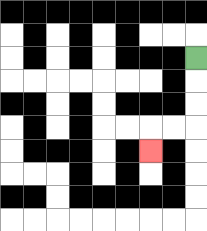{'start': '[8, 2]', 'end': '[6, 6]', 'path_directions': 'D,D,D,L,L,D', 'path_coordinates': '[[8, 2], [8, 3], [8, 4], [8, 5], [7, 5], [6, 5], [6, 6]]'}